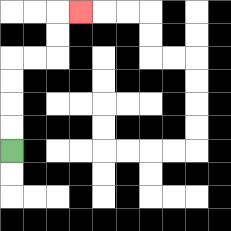{'start': '[0, 6]', 'end': '[3, 0]', 'path_directions': 'U,U,U,U,R,R,U,U,R', 'path_coordinates': '[[0, 6], [0, 5], [0, 4], [0, 3], [0, 2], [1, 2], [2, 2], [2, 1], [2, 0], [3, 0]]'}